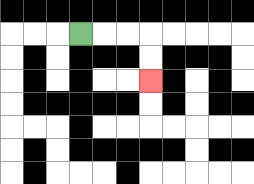{'start': '[3, 1]', 'end': '[6, 3]', 'path_directions': 'R,R,R,D,D', 'path_coordinates': '[[3, 1], [4, 1], [5, 1], [6, 1], [6, 2], [6, 3]]'}